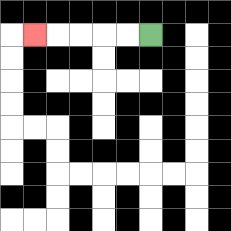{'start': '[6, 1]', 'end': '[1, 1]', 'path_directions': 'L,L,L,L,L', 'path_coordinates': '[[6, 1], [5, 1], [4, 1], [3, 1], [2, 1], [1, 1]]'}